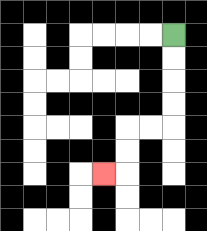{'start': '[7, 1]', 'end': '[4, 7]', 'path_directions': 'D,D,D,D,L,L,D,D,L', 'path_coordinates': '[[7, 1], [7, 2], [7, 3], [7, 4], [7, 5], [6, 5], [5, 5], [5, 6], [5, 7], [4, 7]]'}